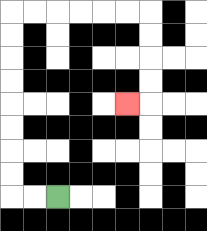{'start': '[2, 8]', 'end': '[5, 4]', 'path_directions': 'L,L,U,U,U,U,U,U,U,U,R,R,R,R,R,R,D,D,D,D,L', 'path_coordinates': '[[2, 8], [1, 8], [0, 8], [0, 7], [0, 6], [0, 5], [0, 4], [0, 3], [0, 2], [0, 1], [0, 0], [1, 0], [2, 0], [3, 0], [4, 0], [5, 0], [6, 0], [6, 1], [6, 2], [6, 3], [6, 4], [5, 4]]'}